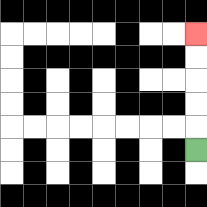{'start': '[8, 6]', 'end': '[8, 1]', 'path_directions': 'U,U,U,U,U', 'path_coordinates': '[[8, 6], [8, 5], [8, 4], [8, 3], [8, 2], [8, 1]]'}